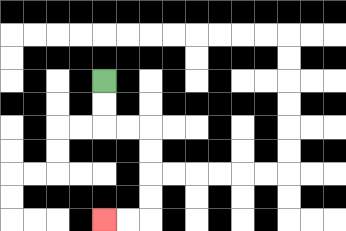{'start': '[4, 3]', 'end': '[4, 9]', 'path_directions': 'D,D,R,R,D,D,D,D,L,L', 'path_coordinates': '[[4, 3], [4, 4], [4, 5], [5, 5], [6, 5], [6, 6], [6, 7], [6, 8], [6, 9], [5, 9], [4, 9]]'}